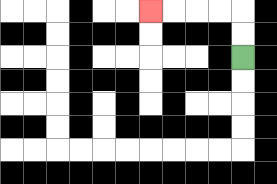{'start': '[10, 2]', 'end': '[6, 0]', 'path_directions': 'U,U,L,L,L,L', 'path_coordinates': '[[10, 2], [10, 1], [10, 0], [9, 0], [8, 0], [7, 0], [6, 0]]'}